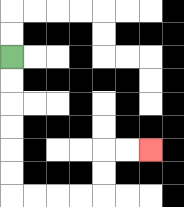{'start': '[0, 2]', 'end': '[6, 6]', 'path_directions': 'D,D,D,D,D,D,R,R,R,R,U,U,R,R', 'path_coordinates': '[[0, 2], [0, 3], [0, 4], [0, 5], [0, 6], [0, 7], [0, 8], [1, 8], [2, 8], [3, 8], [4, 8], [4, 7], [4, 6], [5, 6], [6, 6]]'}